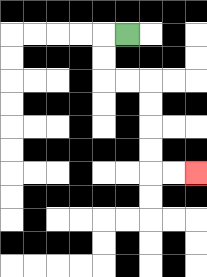{'start': '[5, 1]', 'end': '[8, 7]', 'path_directions': 'L,D,D,R,R,D,D,D,D,R,R', 'path_coordinates': '[[5, 1], [4, 1], [4, 2], [4, 3], [5, 3], [6, 3], [6, 4], [6, 5], [6, 6], [6, 7], [7, 7], [8, 7]]'}